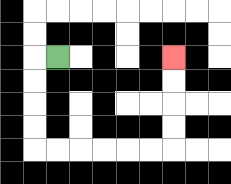{'start': '[2, 2]', 'end': '[7, 2]', 'path_directions': 'L,D,D,D,D,R,R,R,R,R,R,U,U,U,U', 'path_coordinates': '[[2, 2], [1, 2], [1, 3], [1, 4], [1, 5], [1, 6], [2, 6], [3, 6], [4, 6], [5, 6], [6, 6], [7, 6], [7, 5], [7, 4], [7, 3], [7, 2]]'}